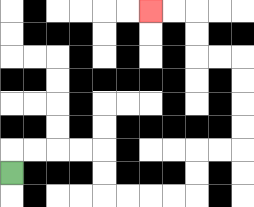{'start': '[0, 7]', 'end': '[6, 0]', 'path_directions': 'U,R,R,R,R,D,D,R,R,R,R,U,U,R,R,U,U,U,U,L,L,U,U,L,L', 'path_coordinates': '[[0, 7], [0, 6], [1, 6], [2, 6], [3, 6], [4, 6], [4, 7], [4, 8], [5, 8], [6, 8], [7, 8], [8, 8], [8, 7], [8, 6], [9, 6], [10, 6], [10, 5], [10, 4], [10, 3], [10, 2], [9, 2], [8, 2], [8, 1], [8, 0], [7, 0], [6, 0]]'}